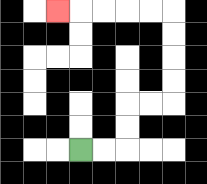{'start': '[3, 6]', 'end': '[2, 0]', 'path_directions': 'R,R,U,U,R,R,U,U,U,U,L,L,L,L,L', 'path_coordinates': '[[3, 6], [4, 6], [5, 6], [5, 5], [5, 4], [6, 4], [7, 4], [7, 3], [7, 2], [7, 1], [7, 0], [6, 0], [5, 0], [4, 0], [3, 0], [2, 0]]'}